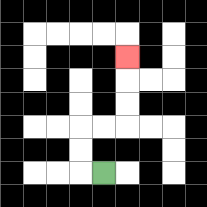{'start': '[4, 7]', 'end': '[5, 2]', 'path_directions': 'L,U,U,R,R,U,U,U', 'path_coordinates': '[[4, 7], [3, 7], [3, 6], [3, 5], [4, 5], [5, 5], [5, 4], [5, 3], [5, 2]]'}